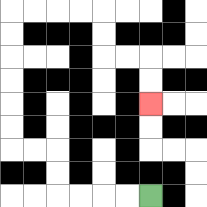{'start': '[6, 8]', 'end': '[6, 4]', 'path_directions': 'L,L,L,L,U,U,L,L,U,U,U,U,U,U,R,R,R,R,D,D,R,R,D,D', 'path_coordinates': '[[6, 8], [5, 8], [4, 8], [3, 8], [2, 8], [2, 7], [2, 6], [1, 6], [0, 6], [0, 5], [0, 4], [0, 3], [0, 2], [0, 1], [0, 0], [1, 0], [2, 0], [3, 0], [4, 0], [4, 1], [4, 2], [5, 2], [6, 2], [6, 3], [6, 4]]'}